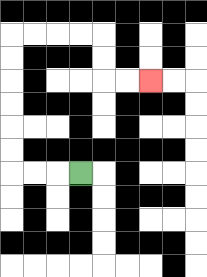{'start': '[3, 7]', 'end': '[6, 3]', 'path_directions': 'L,L,L,U,U,U,U,U,U,R,R,R,R,D,D,R,R', 'path_coordinates': '[[3, 7], [2, 7], [1, 7], [0, 7], [0, 6], [0, 5], [0, 4], [0, 3], [0, 2], [0, 1], [1, 1], [2, 1], [3, 1], [4, 1], [4, 2], [4, 3], [5, 3], [6, 3]]'}